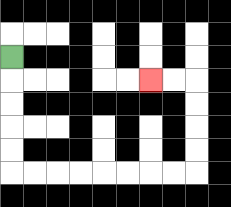{'start': '[0, 2]', 'end': '[6, 3]', 'path_directions': 'D,D,D,D,D,R,R,R,R,R,R,R,R,U,U,U,U,L,L', 'path_coordinates': '[[0, 2], [0, 3], [0, 4], [0, 5], [0, 6], [0, 7], [1, 7], [2, 7], [3, 7], [4, 7], [5, 7], [6, 7], [7, 7], [8, 7], [8, 6], [8, 5], [8, 4], [8, 3], [7, 3], [6, 3]]'}